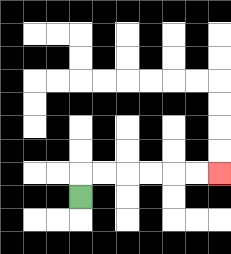{'start': '[3, 8]', 'end': '[9, 7]', 'path_directions': 'U,R,R,R,R,R,R', 'path_coordinates': '[[3, 8], [3, 7], [4, 7], [5, 7], [6, 7], [7, 7], [8, 7], [9, 7]]'}